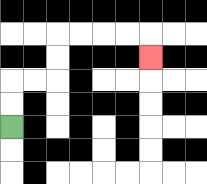{'start': '[0, 5]', 'end': '[6, 2]', 'path_directions': 'U,U,R,R,U,U,R,R,R,R,D', 'path_coordinates': '[[0, 5], [0, 4], [0, 3], [1, 3], [2, 3], [2, 2], [2, 1], [3, 1], [4, 1], [5, 1], [6, 1], [6, 2]]'}